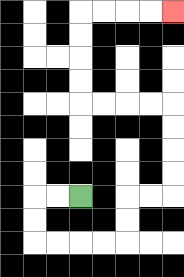{'start': '[3, 8]', 'end': '[7, 0]', 'path_directions': 'L,L,D,D,R,R,R,R,U,U,R,R,U,U,U,U,L,L,L,L,U,U,U,U,R,R,R,R', 'path_coordinates': '[[3, 8], [2, 8], [1, 8], [1, 9], [1, 10], [2, 10], [3, 10], [4, 10], [5, 10], [5, 9], [5, 8], [6, 8], [7, 8], [7, 7], [7, 6], [7, 5], [7, 4], [6, 4], [5, 4], [4, 4], [3, 4], [3, 3], [3, 2], [3, 1], [3, 0], [4, 0], [5, 0], [6, 0], [7, 0]]'}